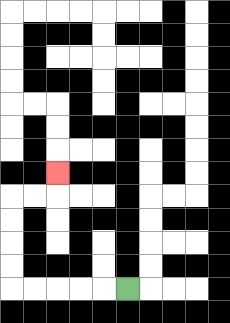{'start': '[5, 12]', 'end': '[2, 7]', 'path_directions': 'L,L,L,L,L,U,U,U,U,R,R,U', 'path_coordinates': '[[5, 12], [4, 12], [3, 12], [2, 12], [1, 12], [0, 12], [0, 11], [0, 10], [0, 9], [0, 8], [1, 8], [2, 8], [2, 7]]'}